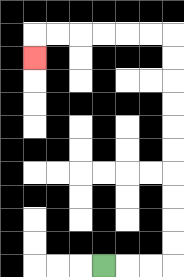{'start': '[4, 11]', 'end': '[1, 2]', 'path_directions': 'R,R,R,U,U,U,U,U,U,U,U,U,U,L,L,L,L,L,L,D', 'path_coordinates': '[[4, 11], [5, 11], [6, 11], [7, 11], [7, 10], [7, 9], [7, 8], [7, 7], [7, 6], [7, 5], [7, 4], [7, 3], [7, 2], [7, 1], [6, 1], [5, 1], [4, 1], [3, 1], [2, 1], [1, 1], [1, 2]]'}